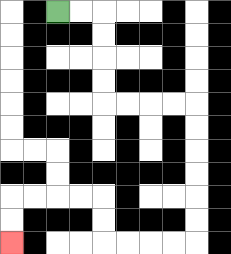{'start': '[2, 0]', 'end': '[0, 10]', 'path_directions': 'R,R,D,D,D,D,R,R,R,R,D,D,D,D,D,D,L,L,L,L,U,U,L,L,L,L,D,D', 'path_coordinates': '[[2, 0], [3, 0], [4, 0], [4, 1], [4, 2], [4, 3], [4, 4], [5, 4], [6, 4], [7, 4], [8, 4], [8, 5], [8, 6], [8, 7], [8, 8], [8, 9], [8, 10], [7, 10], [6, 10], [5, 10], [4, 10], [4, 9], [4, 8], [3, 8], [2, 8], [1, 8], [0, 8], [0, 9], [0, 10]]'}